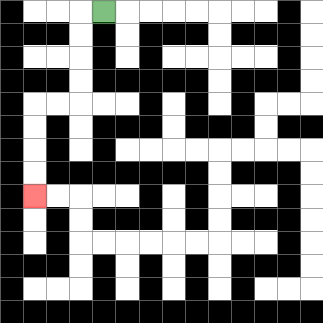{'start': '[4, 0]', 'end': '[1, 8]', 'path_directions': 'L,D,D,D,D,L,L,D,D,D,D', 'path_coordinates': '[[4, 0], [3, 0], [3, 1], [3, 2], [3, 3], [3, 4], [2, 4], [1, 4], [1, 5], [1, 6], [1, 7], [1, 8]]'}